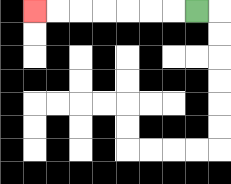{'start': '[8, 0]', 'end': '[1, 0]', 'path_directions': 'L,L,L,L,L,L,L', 'path_coordinates': '[[8, 0], [7, 0], [6, 0], [5, 0], [4, 0], [3, 0], [2, 0], [1, 0]]'}